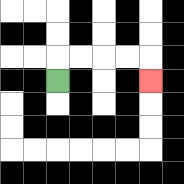{'start': '[2, 3]', 'end': '[6, 3]', 'path_directions': 'U,R,R,R,R,D', 'path_coordinates': '[[2, 3], [2, 2], [3, 2], [4, 2], [5, 2], [6, 2], [6, 3]]'}